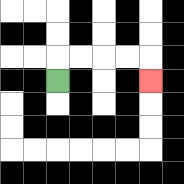{'start': '[2, 3]', 'end': '[6, 3]', 'path_directions': 'U,R,R,R,R,D', 'path_coordinates': '[[2, 3], [2, 2], [3, 2], [4, 2], [5, 2], [6, 2], [6, 3]]'}